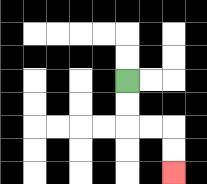{'start': '[5, 3]', 'end': '[7, 7]', 'path_directions': 'D,D,R,R,D,D', 'path_coordinates': '[[5, 3], [5, 4], [5, 5], [6, 5], [7, 5], [7, 6], [7, 7]]'}